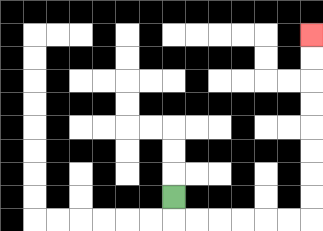{'start': '[7, 8]', 'end': '[13, 1]', 'path_directions': 'D,R,R,R,R,R,R,U,U,U,U,U,U,U,U', 'path_coordinates': '[[7, 8], [7, 9], [8, 9], [9, 9], [10, 9], [11, 9], [12, 9], [13, 9], [13, 8], [13, 7], [13, 6], [13, 5], [13, 4], [13, 3], [13, 2], [13, 1]]'}